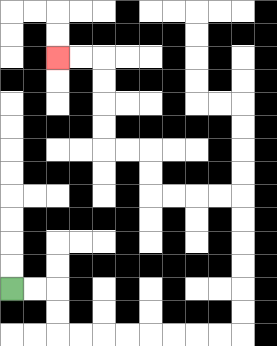{'start': '[0, 12]', 'end': '[2, 2]', 'path_directions': 'R,R,D,D,R,R,R,R,R,R,R,R,U,U,U,U,U,U,L,L,L,L,U,U,L,L,U,U,U,U,L,L', 'path_coordinates': '[[0, 12], [1, 12], [2, 12], [2, 13], [2, 14], [3, 14], [4, 14], [5, 14], [6, 14], [7, 14], [8, 14], [9, 14], [10, 14], [10, 13], [10, 12], [10, 11], [10, 10], [10, 9], [10, 8], [9, 8], [8, 8], [7, 8], [6, 8], [6, 7], [6, 6], [5, 6], [4, 6], [4, 5], [4, 4], [4, 3], [4, 2], [3, 2], [2, 2]]'}